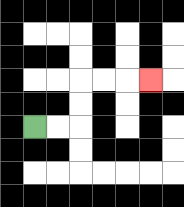{'start': '[1, 5]', 'end': '[6, 3]', 'path_directions': 'R,R,U,U,R,R,R', 'path_coordinates': '[[1, 5], [2, 5], [3, 5], [3, 4], [3, 3], [4, 3], [5, 3], [6, 3]]'}